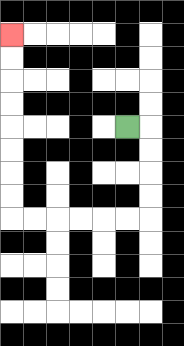{'start': '[5, 5]', 'end': '[0, 1]', 'path_directions': 'R,D,D,D,D,L,L,L,L,L,L,U,U,U,U,U,U,U,U', 'path_coordinates': '[[5, 5], [6, 5], [6, 6], [6, 7], [6, 8], [6, 9], [5, 9], [4, 9], [3, 9], [2, 9], [1, 9], [0, 9], [0, 8], [0, 7], [0, 6], [0, 5], [0, 4], [0, 3], [0, 2], [0, 1]]'}